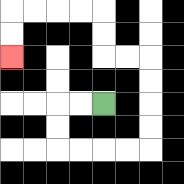{'start': '[4, 4]', 'end': '[0, 2]', 'path_directions': 'L,L,D,D,R,R,R,R,U,U,U,U,L,L,U,U,L,L,L,L,D,D', 'path_coordinates': '[[4, 4], [3, 4], [2, 4], [2, 5], [2, 6], [3, 6], [4, 6], [5, 6], [6, 6], [6, 5], [6, 4], [6, 3], [6, 2], [5, 2], [4, 2], [4, 1], [4, 0], [3, 0], [2, 0], [1, 0], [0, 0], [0, 1], [0, 2]]'}